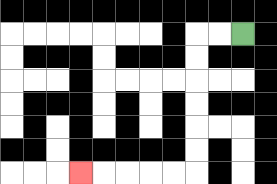{'start': '[10, 1]', 'end': '[3, 7]', 'path_directions': 'L,L,D,D,D,D,D,D,L,L,L,L,L', 'path_coordinates': '[[10, 1], [9, 1], [8, 1], [8, 2], [8, 3], [8, 4], [8, 5], [8, 6], [8, 7], [7, 7], [6, 7], [5, 7], [4, 7], [3, 7]]'}